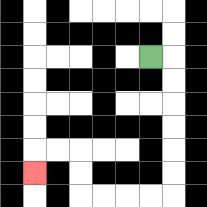{'start': '[6, 2]', 'end': '[1, 7]', 'path_directions': 'R,D,D,D,D,D,D,L,L,L,L,U,U,L,L,D', 'path_coordinates': '[[6, 2], [7, 2], [7, 3], [7, 4], [7, 5], [7, 6], [7, 7], [7, 8], [6, 8], [5, 8], [4, 8], [3, 8], [3, 7], [3, 6], [2, 6], [1, 6], [1, 7]]'}